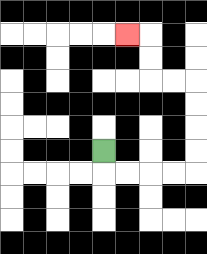{'start': '[4, 6]', 'end': '[5, 1]', 'path_directions': 'D,R,R,R,R,U,U,U,U,L,L,U,U,L', 'path_coordinates': '[[4, 6], [4, 7], [5, 7], [6, 7], [7, 7], [8, 7], [8, 6], [8, 5], [8, 4], [8, 3], [7, 3], [6, 3], [6, 2], [6, 1], [5, 1]]'}